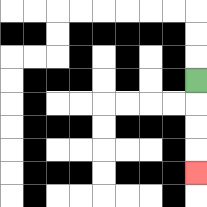{'start': '[8, 3]', 'end': '[8, 7]', 'path_directions': 'D,D,D,D', 'path_coordinates': '[[8, 3], [8, 4], [8, 5], [8, 6], [8, 7]]'}